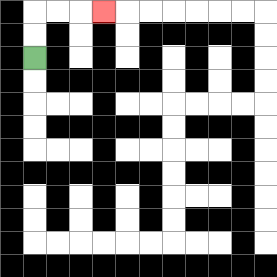{'start': '[1, 2]', 'end': '[4, 0]', 'path_directions': 'U,U,R,R,R', 'path_coordinates': '[[1, 2], [1, 1], [1, 0], [2, 0], [3, 0], [4, 0]]'}